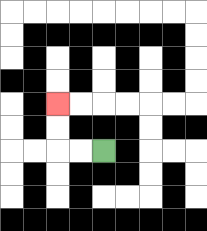{'start': '[4, 6]', 'end': '[2, 4]', 'path_directions': 'L,L,U,U', 'path_coordinates': '[[4, 6], [3, 6], [2, 6], [2, 5], [2, 4]]'}